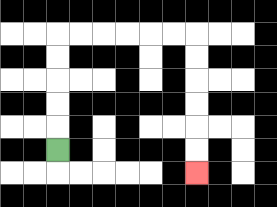{'start': '[2, 6]', 'end': '[8, 7]', 'path_directions': 'U,U,U,U,U,R,R,R,R,R,R,D,D,D,D,D,D', 'path_coordinates': '[[2, 6], [2, 5], [2, 4], [2, 3], [2, 2], [2, 1], [3, 1], [4, 1], [5, 1], [6, 1], [7, 1], [8, 1], [8, 2], [8, 3], [8, 4], [8, 5], [8, 6], [8, 7]]'}